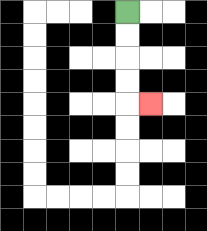{'start': '[5, 0]', 'end': '[6, 4]', 'path_directions': 'D,D,D,D,R', 'path_coordinates': '[[5, 0], [5, 1], [5, 2], [5, 3], [5, 4], [6, 4]]'}